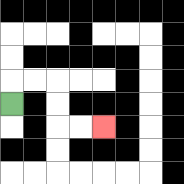{'start': '[0, 4]', 'end': '[4, 5]', 'path_directions': 'U,R,R,D,D,R,R', 'path_coordinates': '[[0, 4], [0, 3], [1, 3], [2, 3], [2, 4], [2, 5], [3, 5], [4, 5]]'}